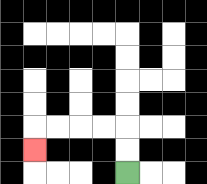{'start': '[5, 7]', 'end': '[1, 6]', 'path_directions': 'U,U,L,L,L,L,D', 'path_coordinates': '[[5, 7], [5, 6], [5, 5], [4, 5], [3, 5], [2, 5], [1, 5], [1, 6]]'}